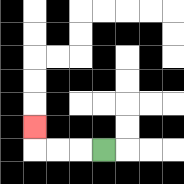{'start': '[4, 6]', 'end': '[1, 5]', 'path_directions': 'L,L,L,U', 'path_coordinates': '[[4, 6], [3, 6], [2, 6], [1, 6], [1, 5]]'}